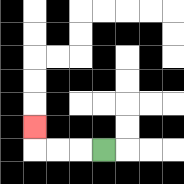{'start': '[4, 6]', 'end': '[1, 5]', 'path_directions': 'L,L,L,U', 'path_coordinates': '[[4, 6], [3, 6], [2, 6], [1, 6], [1, 5]]'}